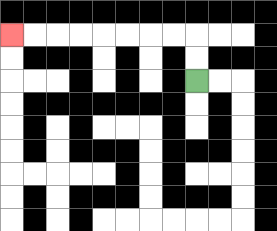{'start': '[8, 3]', 'end': '[0, 1]', 'path_directions': 'U,U,L,L,L,L,L,L,L,L', 'path_coordinates': '[[8, 3], [8, 2], [8, 1], [7, 1], [6, 1], [5, 1], [4, 1], [3, 1], [2, 1], [1, 1], [0, 1]]'}